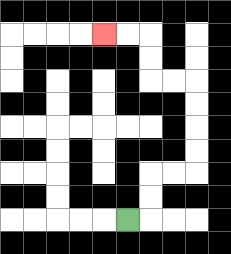{'start': '[5, 9]', 'end': '[4, 1]', 'path_directions': 'R,U,U,R,R,U,U,U,U,L,L,U,U,L,L', 'path_coordinates': '[[5, 9], [6, 9], [6, 8], [6, 7], [7, 7], [8, 7], [8, 6], [8, 5], [8, 4], [8, 3], [7, 3], [6, 3], [6, 2], [6, 1], [5, 1], [4, 1]]'}